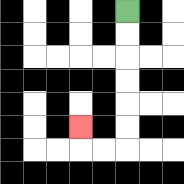{'start': '[5, 0]', 'end': '[3, 5]', 'path_directions': 'D,D,D,D,D,D,L,L,U', 'path_coordinates': '[[5, 0], [5, 1], [5, 2], [5, 3], [5, 4], [5, 5], [5, 6], [4, 6], [3, 6], [3, 5]]'}